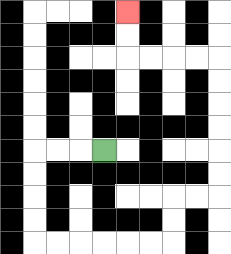{'start': '[4, 6]', 'end': '[5, 0]', 'path_directions': 'L,L,L,D,D,D,D,R,R,R,R,R,R,U,U,R,R,U,U,U,U,U,U,L,L,L,L,U,U', 'path_coordinates': '[[4, 6], [3, 6], [2, 6], [1, 6], [1, 7], [1, 8], [1, 9], [1, 10], [2, 10], [3, 10], [4, 10], [5, 10], [6, 10], [7, 10], [7, 9], [7, 8], [8, 8], [9, 8], [9, 7], [9, 6], [9, 5], [9, 4], [9, 3], [9, 2], [8, 2], [7, 2], [6, 2], [5, 2], [5, 1], [5, 0]]'}